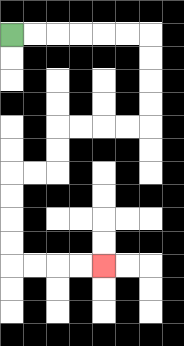{'start': '[0, 1]', 'end': '[4, 11]', 'path_directions': 'R,R,R,R,R,R,D,D,D,D,L,L,L,L,D,D,L,L,D,D,D,D,R,R,R,R', 'path_coordinates': '[[0, 1], [1, 1], [2, 1], [3, 1], [4, 1], [5, 1], [6, 1], [6, 2], [6, 3], [6, 4], [6, 5], [5, 5], [4, 5], [3, 5], [2, 5], [2, 6], [2, 7], [1, 7], [0, 7], [0, 8], [0, 9], [0, 10], [0, 11], [1, 11], [2, 11], [3, 11], [4, 11]]'}